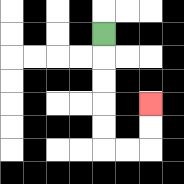{'start': '[4, 1]', 'end': '[6, 4]', 'path_directions': 'D,D,D,D,D,R,R,U,U', 'path_coordinates': '[[4, 1], [4, 2], [4, 3], [4, 4], [4, 5], [4, 6], [5, 6], [6, 6], [6, 5], [6, 4]]'}